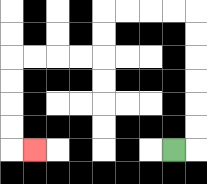{'start': '[7, 6]', 'end': '[1, 6]', 'path_directions': 'R,U,U,U,U,U,U,L,L,L,L,D,D,L,L,L,L,D,D,D,D,R', 'path_coordinates': '[[7, 6], [8, 6], [8, 5], [8, 4], [8, 3], [8, 2], [8, 1], [8, 0], [7, 0], [6, 0], [5, 0], [4, 0], [4, 1], [4, 2], [3, 2], [2, 2], [1, 2], [0, 2], [0, 3], [0, 4], [0, 5], [0, 6], [1, 6]]'}